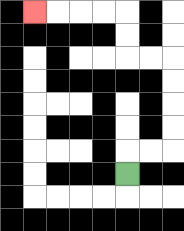{'start': '[5, 7]', 'end': '[1, 0]', 'path_directions': 'U,R,R,U,U,U,U,L,L,U,U,L,L,L,L', 'path_coordinates': '[[5, 7], [5, 6], [6, 6], [7, 6], [7, 5], [7, 4], [7, 3], [7, 2], [6, 2], [5, 2], [5, 1], [5, 0], [4, 0], [3, 0], [2, 0], [1, 0]]'}